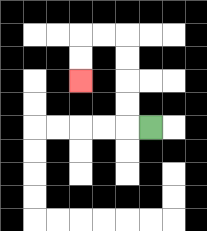{'start': '[6, 5]', 'end': '[3, 3]', 'path_directions': 'L,U,U,U,U,L,L,D,D', 'path_coordinates': '[[6, 5], [5, 5], [5, 4], [5, 3], [5, 2], [5, 1], [4, 1], [3, 1], [3, 2], [3, 3]]'}